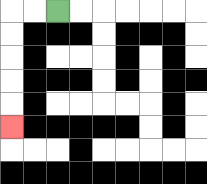{'start': '[2, 0]', 'end': '[0, 5]', 'path_directions': 'L,L,D,D,D,D,D', 'path_coordinates': '[[2, 0], [1, 0], [0, 0], [0, 1], [0, 2], [0, 3], [0, 4], [0, 5]]'}